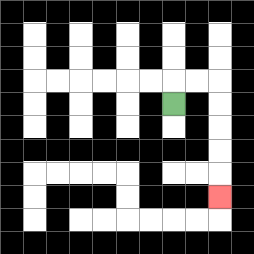{'start': '[7, 4]', 'end': '[9, 8]', 'path_directions': 'U,R,R,D,D,D,D,D', 'path_coordinates': '[[7, 4], [7, 3], [8, 3], [9, 3], [9, 4], [9, 5], [9, 6], [9, 7], [9, 8]]'}